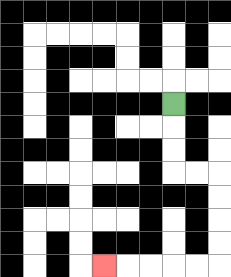{'start': '[7, 4]', 'end': '[4, 11]', 'path_directions': 'D,D,D,R,R,D,D,D,D,L,L,L,L,L', 'path_coordinates': '[[7, 4], [7, 5], [7, 6], [7, 7], [8, 7], [9, 7], [9, 8], [9, 9], [9, 10], [9, 11], [8, 11], [7, 11], [6, 11], [5, 11], [4, 11]]'}